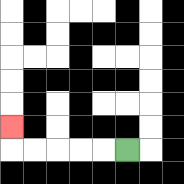{'start': '[5, 6]', 'end': '[0, 5]', 'path_directions': 'L,L,L,L,L,U', 'path_coordinates': '[[5, 6], [4, 6], [3, 6], [2, 6], [1, 6], [0, 6], [0, 5]]'}